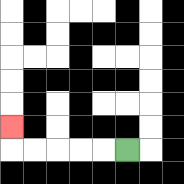{'start': '[5, 6]', 'end': '[0, 5]', 'path_directions': 'L,L,L,L,L,U', 'path_coordinates': '[[5, 6], [4, 6], [3, 6], [2, 6], [1, 6], [0, 6], [0, 5]]'}